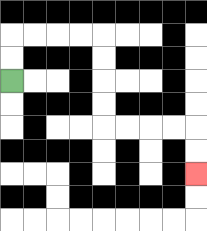{'start': '[0, 3]', 'end': '[8, 7]', 'path_directions': 'U,U,R,R,R,R,D,D,D,D,R,R,R,R,D,D', 'path_coordinates': '[[0, 3], [0, 2], [0, 1], [1, 1], [2, 1], [3, 1], [4, 1], [4, 2], [4, 3], [4, 4], [4, 5], [5, 5], [6, 5], [7, 5], [8, 5], [8, 6], [8, 7]]'}